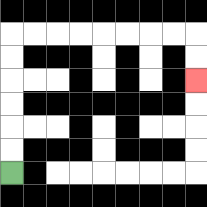{'start': '[0, 7]', 'end': '[8, 3]', 'path_directions': 'U,U,U,U,U,U,R,R,R,R,R,R,R,R,D,D', 'path_coordinates': '[[0, 7], [0, 6], [0, 5], [0, 4], [0, 3], [0, 2], [0, 1], [1, 1], [2, 1], [3, 1], [4, 1], [5, 1], [6, 1], [7, 1], [8, 1], [8, 2], [8, 3]]'}